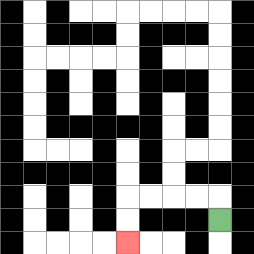{'start': '[9, 9]', 'end': '[5, 10]', 'path_directions': 'U,L,L,L,L,D,D', 'path_coordinates': '[[9, 9], [9, 8], [8, 8], [7, 8], [6, 8], [5, 8], [5, 9], [5, 10]]'}